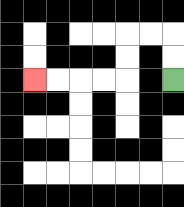{'start': '[7, 3]', 'end': '[1, 3]', 'path_directions': 'U,U,L,L,D,D,L,L,L,L', 'path_coordinates': '[[7, 3], [7, 2], [7, 1], [6, 1], [5, 1], [5, 2], [5, 3], [4, 3], [3, 3], [2, 3], [1, 3]]'}